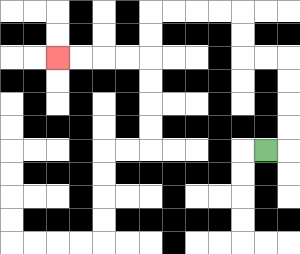{'start': '[11, 6]', 'end': '[2, 2]', 'path_directions': 'R,U,U,U,U,L,L,U,U,L,L,L,L,D,D,L,L,L,L', 'path_coordinates': '[[11, 6], [12, 6], [12, 5], [12, 4], [12, 3], [12, 2], [11, 2], [10, 2], [10, 1], [10, 0], [9, 0], [8, 0], [7, 0], [6, 0], [6, 1], [6, 2], [5, 2], [4, 2], [3, 2], [2, 2]]'}